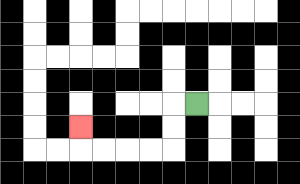{'start': '[8, 4]', 'end': '[3, 5]', 'path_directions': 'L,D,D,L,L,L,L,U', 'path_coordinates': '[[8, 4], [7, 4], [7, 5], [7, 6], [6, 6], [5, 6], [4, 6], [3, 6], [3, 5]]'}